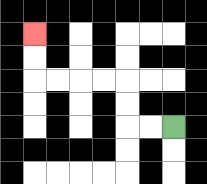{'start': '[7, 5]', 'end': '[1, 1]', 'path_directions': 'L,L,U,U,L,L,L,L,U,U', 'path_coordinates': '[[7, 5], [6, 5], [5, 5], [5, 4], [5, 3], [4, 3], [3, 3], [2, 3], [1, 3], [1, 2], [1, 1]]'}